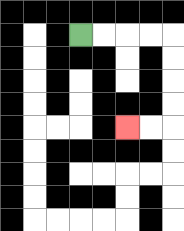{'start': '[3, 1]', 'end': '[5, 5]', 'path_directions': 'R,R,R,R,D,D,D,D,L,L', 'path_coordinates': '[[3, 1], [4, 1], [5, 1], [6, 1], [7, 1], [7, 2], [7, 3], [7, 4], [7, 5], [6, 5], [5, 5]]'}